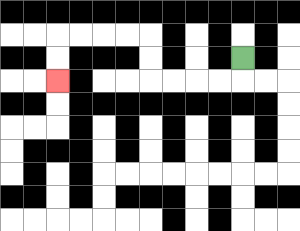{'start': '[10, 2]', 'end': '[2, 3]', 'path_directions': 'D,L,L,L,L,U,U,L,L,L,L,D,D', 'path_coordinates': '[[10, 2], [10, 3], [9, 3], [8, 3], [7, 3], [6, 3], [6, 2], [6, 1], [5, 1], [4, 1], [3, 1], [2, 1], [2, 2], [2, 3]]'}